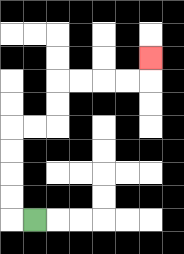{'start': '[1, 9]', 'end': '[6, 2]', 'path_directions': 'L,U,U,U,U,R,R,U,U,R,R,R,R,U', 'path_coordinates': '[[1, 9], [0, 9], [0, 8], [0, 7], [0, 6], [0, 5], [1, 5], [2, 5], [2, 4], [2, 3], [3, 3], [4, 3], [5, 3], [6, 3], [6, 2]]'}